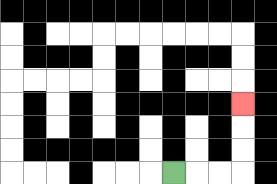{'start': '[7, 7]', 'end': '[10, 4]', 'path_directions': 'R,R,R,U,U,U', 'path_coordinates': '[[7, 7], [8, 7], [9, 7], [10, 7], [10, 6], [10, 5], [10, 4]]'}